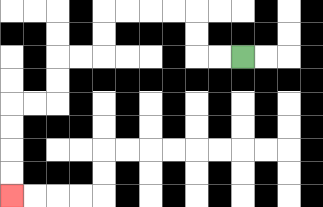{'start': '[10, 2]', 'end': '[0, 8]', 'path_directions': 'L,L,U,U,L,L,L,L,D,D,L,L,D,D,L,L,D,D,D,D', 'path_coordinates': '[[10, 2], [9, 2], [8, 2], [8, 1], [8, 0], [7, 0], [6, 0], [5, 0], [4, 0], [4, 1], [4, 2], [3, 2], [2, 2], [2, 3], [2, 4], [1, 4], [0, 4], [0, 5], [0, 6], [0, 7], [0, 8]]'}